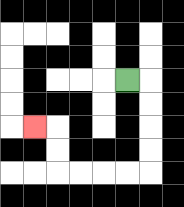{'start': '[5, 3]', 'end': '[1, 5]', 'path_directions': 'R,D,D,D,D,L,L,L,L,U,U,L', 'path_coordinates': '[[5, 3], [6, 3], [6, 4], [6, 5], [6, 6], [6, 7], [5, 7], [4, 7], [3, 7], [2, 7], [2, 6], [2, 5], [1, 5]]'}